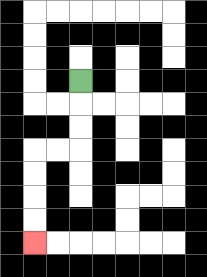{'start': '[3, 3]', 'end': '[1, 10]', 'path_directions': 'D,D,D,L,L,D,D,D,D', 'path_coordinates': '[[3, 3], [3, 4], [3, 5], [3, 6], [2, 6], [1, 6], [1, 7], [1, 8], [1, 9], [1, 10]]'}